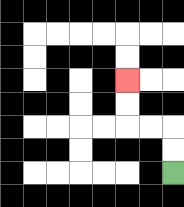{'start': '[7, 7]', 'end': '[5, 3]', 'path_directions': 'U,U,L,L,U,U', 'path_coordinates': '[[7, 7], [7, 6], [7, 5], [6, 5], [5, 5], [5, 4], [5, 3]]'}